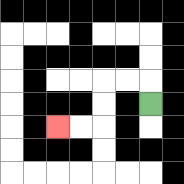{'start': '[6, 4]', 'end': '[2, 5]', 'path_directions': 'U,L,L,D,D,L,L', 'path_coordinates': '[[6, 4], [6, 3], [5, 3], [4, 3], [4, 4], [4, 5], [3, 5], [2, 5]]'}